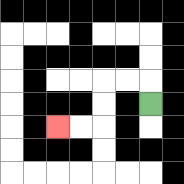{'start': '[6, 4]', 'end': '[2, 5]', 'path_directions': 'U,L,L,D,D,L,L', 'path_coordinates': '[[6, 4], [6, 3], [5, 3], [4, 3], [4, 4], [4, 5], [3, 5], [2, 5]]'}